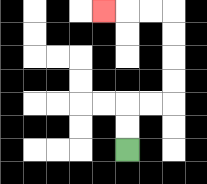{'start': '[5, 6]', 'end': '[4, 0]', 'path_directions': 'U,U,R,R,U,U,U,U,L,L,L', 'path_coordinates': '[[5, 6], [5, 5], [5, 4], [6, 4], [7, 4], [7, 3], [7, 2], [7, 1], [7, 0], [6, 0], [5, 0], [4, 0]]'}